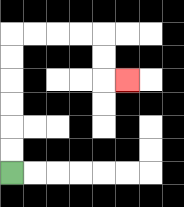{'start': '[0, 7]', 'end': '[5, 3]', 'path_directions': 'U,U,U,U,U,U,R,R,R,R,D,D,R', 'path_coordinates': '[[0, 7], [0, 6], [0, 5], [0, 4], [0, 3], [0, 2], [0, 1], [1, 1], [2, 1], [3, 1], [4, 1], [4, 2], [4, 3], [5, 3]]'}